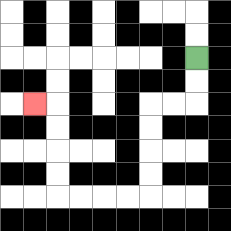{'start': '[8, 2]', 'end': '[1, 4]', 'path_directions': 'D,D,L,L,D,D,D,D,L,L,L,L,U,U,U,U,L', 'path_coordinates': '[[8, 2], [8, 3], [8, 4], [7, 4], [6, 4], [6, 5], [6, 6], [6, 7], [6, 8], [5, 8], [4, 8], [3, 8], [2, 8], [2, 7], [2, 6], [2, 5], [2, 4], [1, 4]]'}